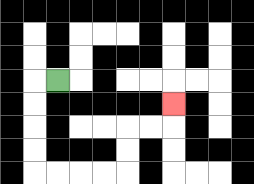{'start': '[2, 3]', 'end': '[7, 4]', 'path_directions': 'L,D,D,D,D,R,R,R,R,U,U,R,R,U', 'path_coordinates': '[[2, 3], [1, 3], [1, 4], [1, 5], [1, 6], [1, 7], [2, 7], [3, 7], [4, 7], [5, 7], [5, 6], [5, 5], [6, 5], [7, 5], [7, 4]]'}